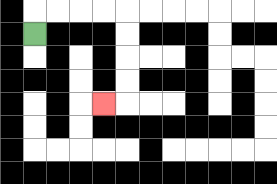{'start': '[1, 1]', 'end': '[4, 4]', 'path_directions': 'U,R,R,R,R,D,D,D,D,L', 'path_coordinates': '[[1, 1], [1, 0], [2, 0], [3, 0], [4, 0], [5, 0], [5, 1], [5, 2], [5, 3], [5, 4], [4, 4]]'}